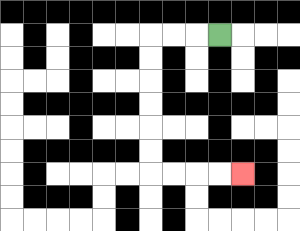{'start': '[9, 1]', 'end': '[10, 7]', 'path_directions': 'L,L,L,D,D,D,D,D,D,R,R,R,R', 'path_coordinates': '[[9, 1], [8, 1], [7, 1], [6, 1], [6, 2], [6, 3], [6, 4], [6, 5], [6, 6], [6, 7], [7, 7], [8, 7], [9, 7], [10, 7]]'}